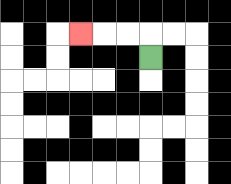{'start': '[6, 2]', 'end': '[3, 1]', 'path_directions': 'U,L,L,L', 'path_coordinates': '[[6, 2], [6, 1], [5, 1], [4, 1], [3, 1]]'}